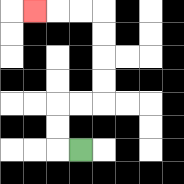{'start': '[3, 6]', 'end': '[1, 0]', 'path_directions': 'L,U,U,R,R,U,U,U,U,L,L,L', 'path_coordinates': '[[3, 6], [2, 6], [2, 5], [2, 4], [3, 4], [4, 4], [4, 3], [4, 2], [4, 1], [4, 0], [3, 0], [2, 0], [1, 0]]'}